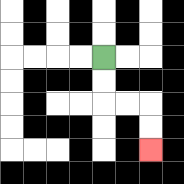{'start': '[4, 2]', 'end': '[6, 6]', 'path_directions': 'D,D,R,R,D,D', 'path_coordinates': '[[4, 2], [4, 3], [4, 4], [5, 4], [6, 4], [6, 5], [6, 6]]'}